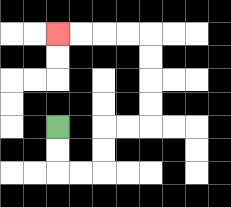{'start': '[2, 5]', 'end': '[2, 1]', 'path_directions': 'D,D,R,R,U,U,R,R,U,U,U,U,L,L,L,L', 'path_coordinates': '[[2, 5], [2, 6], [2, 7], [3, 7], [4, 7], [4, 6], [4, 5], [5, 5], [6, 5], [6, 4], [6, 3], [6, 2], [6, 1], [5, 1], [4, 1], [3, 1], [2, 1]]'}